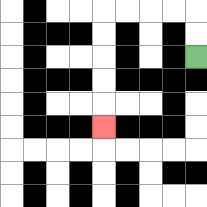{'start': '[8, 2]', 'end': '[4, 5]', 'path_directions': 'U,U,L,L,L,L,D,D,D,D,D', 'path_coordinates': '[[8, 2], [8, 1], [8, 0], [7, 0], [6, 0], [5, 0], [4, 0], [4, 1], [4, 2], [4, 3], [4, 4], [4, 5]]'}